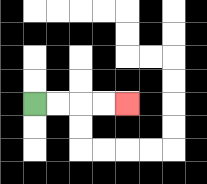{'start': '[1, 4]', 'end': '[5, 4]', 'path_directions': 'R,R,R,R', 'path_coordinates': '[[1, 4], [2, 4], [3, 4], [4, 4], [5, 4]]'}